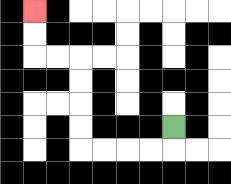{'start': '[7, 5]', 'end': '[1, 0]', 'path_directions': 'D,L,L,L,L,U,U,U,U,L,L,U,U', 'path_coordinates': '[[7, 5], [7, 6], [6, 6], [5, 6], [4, 6], [3, 6], [3, 5], [3, 4], [3, 3], [3, 2], [2, 2], [1, 2], [1, 1], [1, 0]]'}